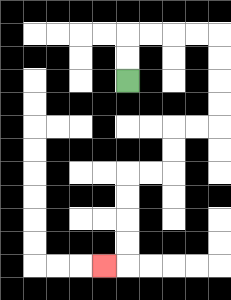{'start': '[5, 3]', 'end': '[4, 11]', 'path_directions': 'U,U,R,R,R,R,D,D,D,D,L,L,D,D,L,L,D,D,D,D,L', 'path_coordinates': '[[5, 3], [5, 2], [5, 1], [6, 1], [7, 1], [8, 1], [9, 1], [9, 2], [9, 3], [9, 4], [9, 5], [8, 5], [7, 5], [7, 6], [7, 7], [6, 7], [5, 7], [5, 8], [5, 9], [5, 10], [5, 11], [4, 11]]'}